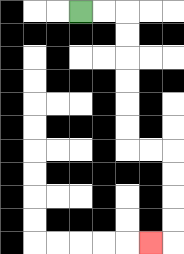{'start': '[3, 0]', 'end': '[6, 10]', 'path_directions': 'R,R,D,D,D,D,D,D,R,R,D,D,D,D,L', 'path_coordinates': '[[3, 0], [4, 0], [5, 0], [5, 1], [5, 2], [5, 3], [5, 4], [5, 5], [5, 6], [6, 6], [7, 6], [7, 7], [7, 8], [7, 9], [7, 10], [6, 10]]'}